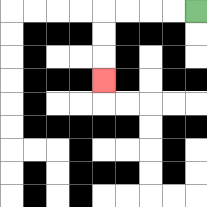{'start': '[8, 0]', 'end': '[4, 3]', 'path_directions': 'L,L,L,L,D,D,D', 'path_coordinates': '[[8, 0], [7, 0], [6, 0], [5, 0], [4, 0], [4, 1], [4, 2], [4, 3]]'}